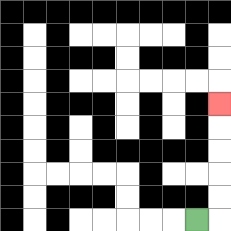{'start': '[8, 9]', 'end': '[9, 4]', 'path_directions': 'R,U,U,U,U,U', 'path_coordinates': '[[8, 9], [9, 9], [9, 8], [9, 7], [9, 6], [9, 5], [9, 4]]'}